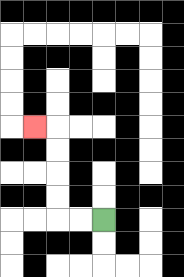{'start': '[4, 9]', 'end': '[1, 5]', 'path_directions': 'L,L,U,U,U,U,L', 'path_coordinates': '[[4, 9], [3, 9], [2, 9], [2, 8], [2, 7], [2, 6], [2, 5], [1, 5]]'}